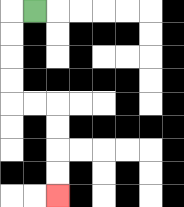{'start': '[1, 0]', 'end': '[2, 8]', 'path_directions': 'L,D,D,D,D,R,R,D,D,D,D', 'path_coordinates': '[[1, 0], [0, 0], [0, 1], [0, 2], [0, 3], [0, 4], [1, 4], [2, 4], [2, 5], [2, 6], [2, 7], [2, 8]]'}